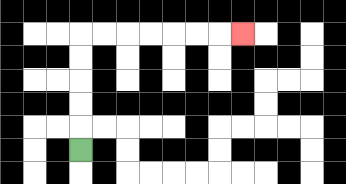{'start': '[3, 6]', 'end': '[10, 1]', 'path_directions': 'U,U,U,U,U,R,R,R,R,R,R,R', 'path_coordinates': '[[3, 6], [3, 5], [3, 4], [3, 3], [3, 2], [3, 1], [4, 1], [5, 1], [6, 1], [7, 1], [8, 1], [9, 1], [10, 1]]'}